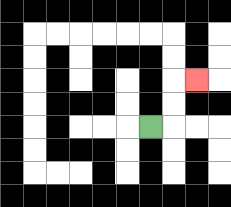{'start': '[6, 5]', 'end': '[8, 3]', 'path_directions': 'R,U,U,R', 'path_coordinates': '[[6, 5], [7, 5], [7, 4], [7, 3], [8, 3]]'}